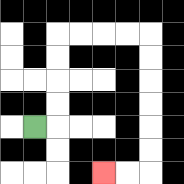{'start': '[1, 5]', 'end': '[4, 7]', 'path_directions': 'R,U,U,U,U,R,R,R,R,D,D,D,D,D,D,L,L', 'path_coordinates': '[[1, 5], [2, 5], [2, 4], [2, 3], [2, 2], [2, 1], [3, 1], [4, 1], [5, 1], [6, 1], [6, 2], [6, 3], [6, 4], [6, 5], [6, 6], [6, 7], [5, 7], [4, 7]]'}